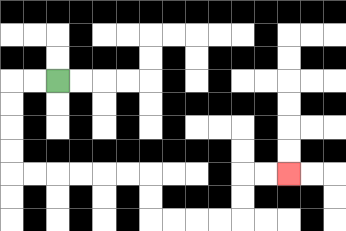{'start': '[2, 3]', 'end': '[12, 7]', 'path_directions': 'L,L,D,D,D,D,R,R,R,R,R,R,D,D,R,R,R,R,U,U,R,R', 'path_coordinates': '[[2, 3], [1, 3], [0, 3], [0, 4], [0, 5], [0, 6], [0, 7], [1, 7], [2, 7], [3, 7], [4, 7], [5, 7], [6, 7], [6, 8], [6, 9], [7, 9], [8, 9], [9, 9], [10, 9], [10, 8], [10, 7], [11, 7], [12, 7]]'}